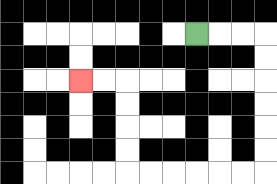{'start': '[8, 1]', 'end': '[3, 3]', 'path_directions': 'R,R,R,D,D,D,D,D,D,L,L,L,L,L,L,U,U,U,U,L,L', 'path_coordinates': '[[8, 1], [9, 1], [10, 1], [11, 1], [11, 2], [11, 3], [11, 4], [11, 5], [11, 6], [11, 7], [10, 7], [9, 7], [8, 7], [7, 7], [6, 7], [5, 7], [5, 6], [5, 5], [5, 4], [5, 3], [4, 3], [3, 3]]'}